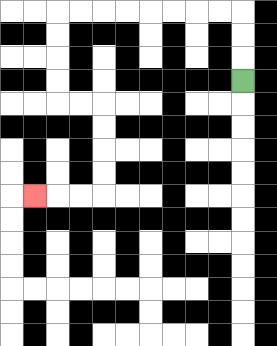{'start': '[10, 3]', 'end': '[1, 8]', 'path_directions': 'U,U,U,L,L,L,L,L,L,L,L,D,D,D,D,R,R,D,D,D,D,L,L,L', 'path_coordinates': '[[10, 3], [10, 2], [10, 1], [10, 0], [9, 0], [8, 0], [7, 0], [6, 0], [5, 0], [4, 0], [3, 0], [2, 0], [2, 1], [2, 2], [2, 3], [2, 4], [3, 4], [4, 4], [4, 5], [4, 6], [4, 7], [4, 8], [3, 8], [2, 8], [1, 8]]'}